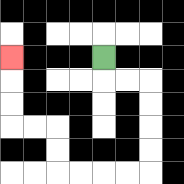{'start': '[4, 2]', 'end': '[0, 2]', 'path_directions': 'D,R,R,D,D,D,D,L,L,L,L,U,U,L,L,U,U,U', 'path_coordinates': '[[4, 2], [4, 3], [5, 3], [6, 3], [6, 4], [6, 5], [6, 6], [6, 7], [5, 7], [4, 7], [3, 7], [2, 7], [2, 6], [2, 5], [1, 5], [0, 5], [0, 4], [0, 3], [0, 2]]'}